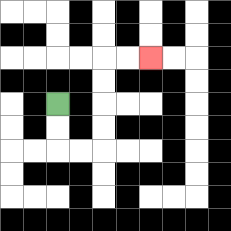{'start': '[2, 4]', 'end': '[6, 2]', 'path_directions': 'D,D,R,R,U,U,U,U,R,R', 'path_coordinates': '[[2, 4], [2, 5], [2, 6], [3, 6], [4, 6], [4, 5], [4, 4], [4, 3], [4, 2], [5, 2], [6, 2]]'}